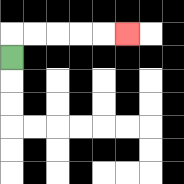{'start': '[0, 2]', 'end': '[5, 1]', 'path_directions': 'U,R,R,R,R,R', 'path_coordinates': '[[0, 2], [0, 1], [1, 1], [2, 1], [3, 1], [4, 1], [5, 1]]'}